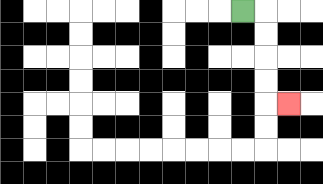{'start': '[10, 0]', 'end': '[12, 4]', 'path_directions': 'R,D,D,D,D,R', 'path_coordinates': '[[10, 0], [11, 0], [11, 1], [11, 2], [11, 3], [11, 4], [12, 4]]'}